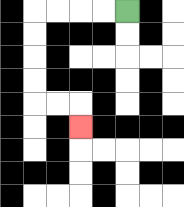{'start': '[5, 0]', 'end': '[3, 5]', 'path_directions': 'L,L,L,L,D,D,D,D,R,R,D', 'path_coordinates': '[[5, 0], [4, 0], [3, 0], [2, 0], [1, 0], [1, 1], [1, 2], [1, 3], [1, 4], [2, 4], [3, 4], [3, 5]]'}